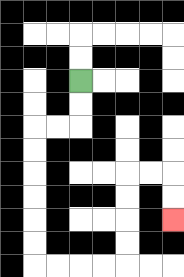{'start': '[3, 3]', 'end': '[7, 9]', 'path_directions': 'D,D,L,L,D,D,D,D,D,D,R,R,R,R,U,U,U,U,R,R,D,D', 'path_coordinates': '[[3, 3], [3, 4], [3, 5], [2, 5], [1, 5], [1, 6], [1, 7], [1, 8], [1, 9], [1, 10], [1, 11], [2, 11], [3, 11], [4, 11], [5, 11], [5, 10], [5, 9], [5, 8], [5, 7], [6, 7], [7, 7], [7, 8], [7, 9]]'}